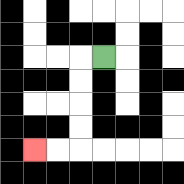{'start': '[4, 2]', 'end': '[1, 6]', 'path_directions': 'L,D,D,D,D,L,L', 'path_coordinates': '[[4, 2], [3, 2], [3, 3], [3, 4], [3, 5], [3, 6], [2, 6], [1, 6]]'}